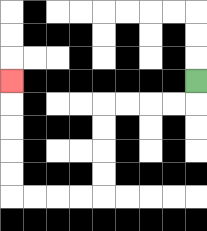{'start': '[8, 3]', 'end': '[0, 3]', 'path_directions': 'D,L,L,L,L,D,D,D,D,L,L,L,L,U,U,U,U,U', 'path_coordinates': '[[8, 3], [8, 4], [7, 4], [6, 4], [5, 4], [4, 4], [4, 5], [4, 6], [4, 7], [4, 8], [3, 8], [2, 8], [1, 8], [0, 8], [0, 7], [0, 6], [0, 5], [0, 4], [0, 3]]'}